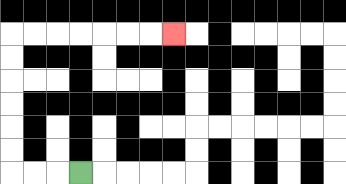{'start': '[3, 7]', 'end': '[7, 1]', 'path_directions': 'L,L,L,U,U,U,U,U,U,R,R,R,R,R,R,R', 'path_coordinates': '[[3, 7], [2, 7], [1, 7], [0, 7], [0, 6], [0, 5], [0, 4], [0, 3], [0, 2], [0, 1], [1, 1], [2, 1], [3, 1], [4, 1], [5, 1], [6, 1], [7, 1]]'}